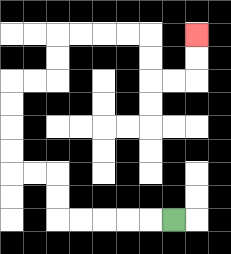{'start': '[7, 9]', 'end': '[8, 1]', 'path_directions': 'L,L,L,L,L,U,U,L,L,U,U,U,U,R,R,U,U,R,R,R,R,D,D,R,R,U,U', 'path_coordinates': '[[7, 9], [6, 9], [5, 9], [4, 9], [3, 9], [2, 9], [2, 8], [2, 7], [1, 7], [0, 7], [0, 6], [0, 5], [0, 4], [0, 3], [1, 3], [2, 3], [2, 2], [2, 1], [3, 1], [4, 1], [5, 1], [6, 1], [6, 2], [6, 3], [7, 3], [8, 3], [8, 2], [8, 1]]'}